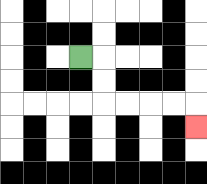{'start': '[3, 2]', 'end': '[8, 5]', 'path_directions': 'R,D,D,R,R,R,R,D', 'path_coordinates': '[[3, 2], [4, 2], [4, 3], [4, 4], [5, 4], [6, 4], [7, 4], [8, 4], [8, 5]]'}